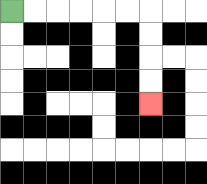{'start': '[0, 0]', 'end': '[6, 4]', 'path_directions': 'R,R,R,R,R,R,D,D,D,D', 'path_coordinates': '[[0, 0], [1, 0], [2, 0], [3, 0], [4, 0], [5, 0], [6, 0], [6, 1], [6, 2], [6, 3], [6, 4]]'}